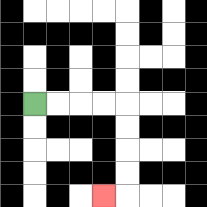{'start': '[1, 4]', 'end': '[4, 8]', 'path_directions': 'R,R,R,R,D,D,D,D,L', 'path_coordinates': '[[1, 4], [2, 4], [3, 4], [4, 4], [5, 4], [5, 5], [5, 6], [5, 7], [5, 8], [4, 8]]'}